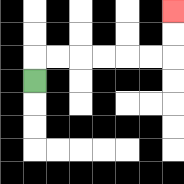{'start': '[1, 3]', 'end': '[7, 0]', 'path_directions': 'U,R,R,R,R,R,R,U,U', 'path_coordinates': '[[1, 3], [1, 2], [2, 2], [3, 2], [4, 2], [5, 2], [6, 2], [7, 2], [7, 1], [7, 0]]'}